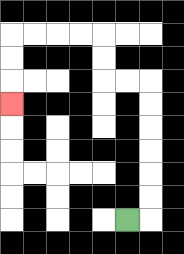{'start': '[5, 9]', 'end': '[0, 4]', 'path_directions': 'R,U,U,U,U,U,U,L,L,U,U,L,L,L,L,D,D,D', 'path_coordinates': '[[5, 9], [6, 9], [6, 8], [6, 7], [6, 6], [6, 5], [6, 4], [6, 3], [5, 3], [4, 3], [4, 2], [4, 1], [3, 1], [2, 1], [1, 1], [0, 1], [0, 2], [0, 3], [0, 4]]'}